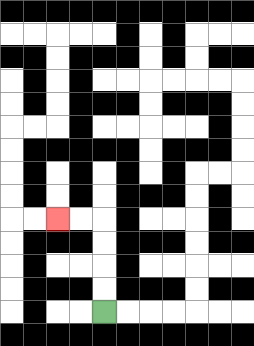{'start': '[4, 13]', 'end': '[2, 9]', 'path_directions': 'U,U,U,U,L,L', 'path_coordinates': '[[4, 13], [4, 12], [4, 11], [4, 10], [4, 9], [3, 9], [2, 9]]'}